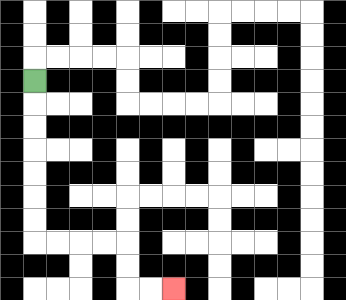{'start': '[1, 3]', 'end': '[7, 12]', 'path_directions': 'D,D,D,D,D,D,D,R,R,R,R,D,D,R,R', 'path_coordinates': '[[1, 3], [1, 4], [1, 5], [1, 6], [1, 7], [1, 8], [1, 9], [1, 10], [2, 10], [3, 10], [4, 10], [5, 10], [5, 11], [5, 12], [6, 12], [7, 12]]'}